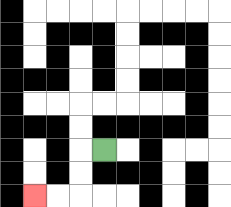{'start': '[4, 6]', 'end': '[1, 8]', 'path_directions': 'L,D,D,L,L', 'path_coordinates': '[[4, 6], [3, 6], [3, 7], [3, 8], [2, 8], [1, 8]]'}